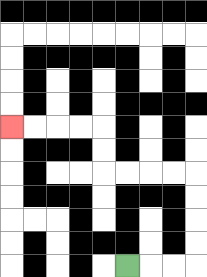{'start': '[5, 11]', 'end': '[0, 5]', 'path_directions': 'R,R,R,U,U,U,U,L,L,L,L,U,U,L,L,L,L', 'path_coordinates': '[[5, 11], [6, 11], [7, 11], [8, 11], [8, 10], [8, 9], [8, 8], [8, 7], [7, 7], [6, 7], [5, 7], [4, 7], [4, 6], [4, 5], [3, 5], [2, 5], [1, 5], [0, 5]]'}